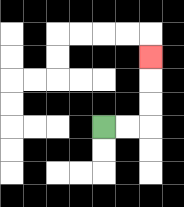{'start': '[4, 5]', 'end': '[6, 2]', 'path_directions': 'R,R,U,U,U', 'path_coordinates': '[[4, 5], [5, 5], [6, 5], [6, 4], [6, 3], [6, 2]]'}